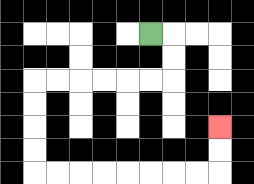{'start': '[6, 1]', 'end': '[9, 5]', 'path_directions': 'R,D,D,L,L,L,L,L,L,D,D,D,D,R,R,R,R,R,R,R,R,U,U', 'path_coordinates': '[[6, 1], [7, 1], [7, 2], [7, 3], [6, 3], [5, 3], [4, 3], [3, 3], [2, 3], [1, 3], [1, 4], [1, 5], [1, 6], [1, 7], [2, 7], [3, 7], [4, 7], [5, 7], [6, 7], [7, 7], [8, 7], [9, 7], [9, 6], [9, 5]]'}